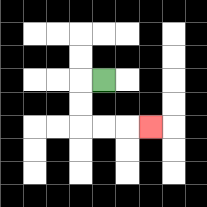{'start': '[4, 3]', 'end': '[6, 5]', 'path_directions': 'L,D,D,R,R,R', 'path_coordinates': '[[4, 3], [3, 3], [3, 4], [3, 5], [4, 5], [5, 5], [6, 5]]'}